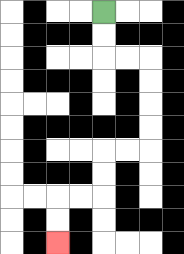{'start': '[4, 0]', 'end': '[2, 10]', 'path_directions': 'D,D,R,R,D,D,D,D,L,L,D,D,L,L,D,D', 'path_coordinates': '[[4, 0], [4, 1], [4, 2], [5, 2], [6, 2], [6, 3], [6, 4], [6, 5], [6, 6], [5, 6], [4, 6], [4, 7], [4, 8], [3, 8], [2, 8], [2, 9], [2, 10]]'}